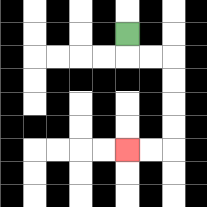{'start': '[5, 1]', 'end': '[5, 6]', 'path_directions': 'D,R,R,D,D,D,D,L,L', 'path_coordinates': '[[5, 1], [5, 2], [6, 2], [7, 2], [7, 3], [7, 4], [7, 5], [7, 6], [6, 6], [5, 6]]'}